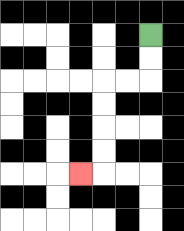{'start': '[6, 1]', 'end': '[3, 7]', 'path_directions': 'D,D,L,L,D,D,D,D,L', 'path_coordinates': '[[6, 1], [6, 2], [6, 3], [5, 3], [4, 3], [4, 4], [4, 5], [4, 6], [4, 7], [3, 7]]'}